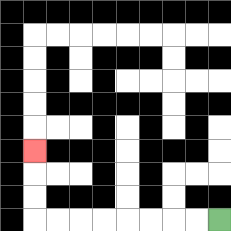{'start': '[9, 9]', 'end': '[1, 6]', 'path_directions': 'L,L,L,L,L,L,L,L,U,U,U', 'path_coordinates': '[[9, 9], [8, 9], [7, 9], [6, 9], [5, 9], [4, 9], [3, 9], [2, 9], [1, 9], [1, 8], [1, 7], [1, 6]]'}